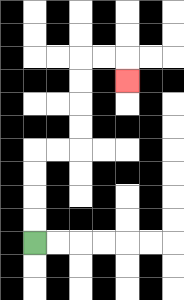{'start': '[1, 10]', 'end': '[5, 3]', 'path_directions': 'U,U,U,U,R,R,U,U,U,U,R,R,D', 'path_coordinates': '[[1, 10], [1, 9], [1, 8], [1, 7], [1, 6], [2, 6], [3, 6], [3, 5], [3, 4], [3, 3], [3, 2], [4, 2], [5, 2], [5, 3]]'}